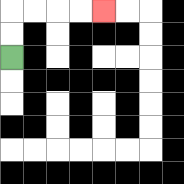{'start': '[0, 2]', 'end': '[4, 0]', 'path_directions': 'U,U,R,R,R,R', 'path_coordinates': '[[0, 2], [0, 1], [0, 0], [1, 0], [2, 0], [3, 0], [4, 0]]'}